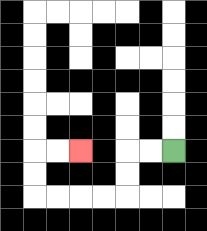{'start': '[7, 6]', 'end': '[3, 6]', 'path_directions': 'L,L,D,D,L,L,L,L,U,U,R,R', 'path_coordinates': '[[7, 6], [6, 6], [5, 6], [5, 7], [5, 8], [4, 8], [3, 8], [2, 8], [1, 8], [1, 7], [1, 6], [2, 6], [3, 6]]'}